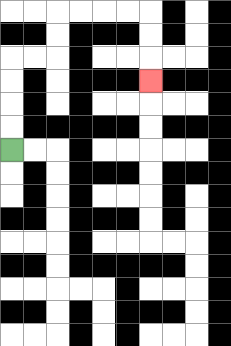{'start': '[0, 6]', 'end': '[6, 3]', 'path_directions': 'U,U,U,U,R,R,U,U,R,R,R,R,D,D,D', 'path_coordinates': '[[0, 6], [0, 5], [0, 4], [0, 3], [0, 2], [1, 2], [2, 2], [2, 1], [2, 0], [3, 0], [4, 0], [5, 0], [6, 0], [6, 1], [6, 2], [6, 3]]'}